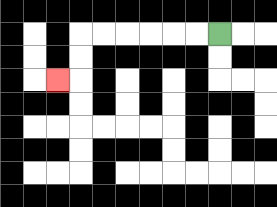{'start': '[9, 1]', 'end': '[2, 3]', 'path_directions': 'L,L,L,L,L,L,D,D,L', 'path_coordinates': '[[9, 1], [8, 1], [7, 1], [6, 1], [5, 1], [4, 1], [3, 1], [3, 2], [3, 3], [2, 3]]'}